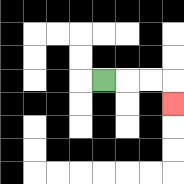{'start': '[4, 3]', 'end': '[7, 4]', 'path_directions': 'R,R,R,D', 'path_coordinates': '[[4, 3], [5, 3], [6, 3], [7, 3], [7, 4]]'}